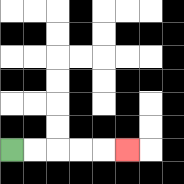{'start': '[0, 6]', 'end': '[5, 6]', 'path_directions': 'R,R,R,R,R', 'path_coordinates': '[[0, 6], [1, 6], [2, 6], [3, 6], [4, 6], [5, 6]]'}